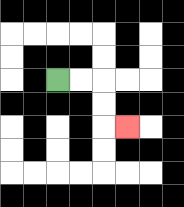{'start': '[2, 3]', 'end': '[5, 5]', 'path_directions': 'R,R,D,D,R', 'path_coordinates': '[[2, 3], [3, 3], [4, 3], [4, 4], [4, 5], [5, 5]]'}